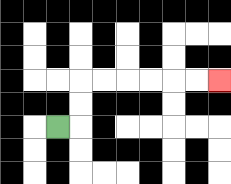{'start': '[2, 5]', 'end': '[9, 3]', 'path_directions': 'R,U,U,R,R,R,R,R,R', 'path_coordinates': '[[2, 5], [3, 5], [3, 4], [3, 3], [4, 3], [5, 3], [6, 3], [7, 3], [8, 3], [9, 3]]'}